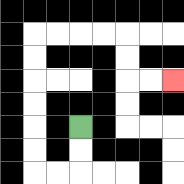{'start': '[3, 5]', 'end': '[7, 3]', 'path_directions': 'D,D,L,L,U,U,U,U,U,U,R,R,R,R,D,D,R,R', 'path_coordinates': '[[3, 5], [3, 6], [3, 7], [2, 7], [1, 7], [1, 6], [1, 5], [1, 4], [1, 3], [1, 2], [1, 1], [2, 1], [3, 1], [4, 1], [5, 1], [5, 2], [5, 3], [6, 3], [7, 3]]'}